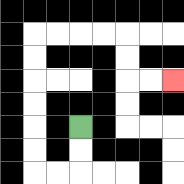{'start': '[3, 5]', 'end': '[7, 3]', 'path_directions': 'D,D,L,L,U,U,U,U,U,U,R,R,R,R,D,D,R,R', 'path_coordinates': '[[3, 5], [3, 6], [3, 7], [2, 7], [1, 7], [1, 6], [1, 5], [1, 4], [1, 3], [1, 2], [1, 1], [2, 1], [3, 1], [4, 1], [5, 1], [5, 2], [5, 3], [6, 3], [7, 3]]'}